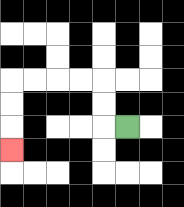{'start': '[5, 5]', 'end': '[0, 6]', 'path_directions': 'L,U,U,L,L,L,L,D,D,D', 'path_coordinates': '[[5, 5], [4, 5], [4, 4], [4, 3], [3, 3], [2, 3], [1, 3], [0, 3], [0, 4], [0, 5], [0, 6]]'}